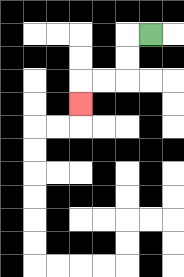{'start': '[6, 1]', 'end': '[3, 4]', 'path_directions': 'L,D,D,L,L,D', 'path_coordinates': '[[6, 1], [5, 1], [5, 2], [5, 3], [4, 3], [3, 3], [3, 4]]'}